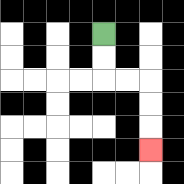{'start': '[4, 1]', 'end': '[6, 6]', 'path_directions': 'D,D,R,R,D,D,D', 'path_coordinates': '[[4, 1], [4, 2], [4, 3], [5, 3], [6, 3], [6, 4], [6, 5], [6, 6]]'}